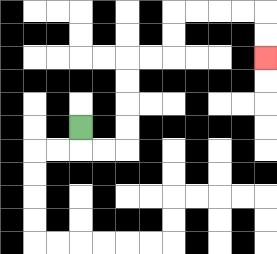{'start': '[3, 5]', 'end': '[11, 2]', 'path_directions': 'D,R,R,U,U,U,U,R,R,U,U,R,R,R,R,D,D', 'path_coordinates': '[[3, 5], [3, 6], [4, 6], [5, 6], [5, 5], [5, 4], [5, 3], [5, 2], [6, 2], [7, 2], [7, 1], [7, 0], [8, 0], [9, 0], [10, 0], [11, 0], [11, 1], [11, 2]]'}